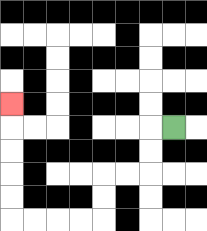{'start': '[7, 5]', 'end': '[0, 4]', 'path_directions': 'L,D,D,L,L,D,D,L,L,L,L,U,U,U,U,U', 'path_coordinates': '[[7, 5], [6, 5], [6, 6], [6, 7], [5, 7], [4, 7], [4, 8], [4, 9], [3, 9], [2, 9], [1, 9], [0, 9], [0, 8], [0, 7], [0, 6], [0, 5], [0, 4]]'}